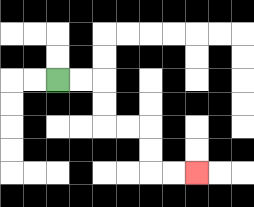{'start': '[2, 3]', 'end': '[8, 7]', 'path_directions': 'R,R,D,D,R,R,D,D,R,R', 'path_coordinates': '[[2, 3], [3, 3], [4, 3], [4, 4], [4, 5], [5, 5], [6, 5], [6, 6], [6, 7], [7, 7], [8, 7]]'}